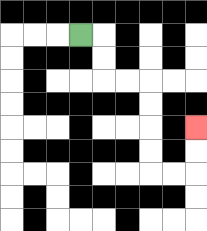{'start': '[3, 1]', 'end': '[8, 5]', 'path_directions': 'R,D,D,R,R,D,D,D,D,R,R,U,U', 'path_coordinates': '[[3, 1], [4, 1], [4, 2], [4, 3], [5, 3], [6, 3], [6, 4], [6, 5], [6, 6], [6, 7], [7, 7], [8, 7], [8, 6], [8, 5]]'}